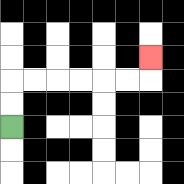{'start': '[0, 5]', 'end': '[6, 2]', 'path_directions': 'U,U,R,R,R,R,R,R,U', 'path_coordinates': '[[0, 5], [0, 4], [0, 3], [1, 3], [2, 3], [3, 3], [4, 3], [5, 3], [6, 3], [6, 2]]'}